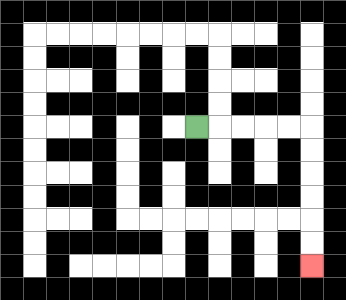{'start': '[8, 5]', 'end': '[13, 11]', 'path_directions': 'R,R,R,R,R,D,D,D,D,D,D', 'path_coordinates': '[[8, 5], [9, 5], [10, 5], [11, 5], [12, 5], [13, 5], [13, 6], [13, 7], [13, 8], [13, 9], [13, 10], [13, 11]]'}